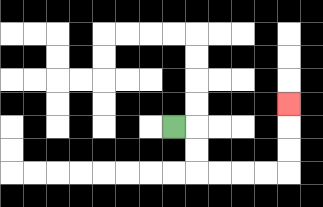{'start': '[7, 5]', 'end': '[12, 4]', 'path_directions': 'R,D,D,R,R,R,R,U,U,U', 'path_coordinates': '[[7, 5], [8, 5], [8, 6], [8, 7], [9, 7], [10, 7], [11, 7], [12, 7], [12, 6], [12, 5], [12, 4]]'}